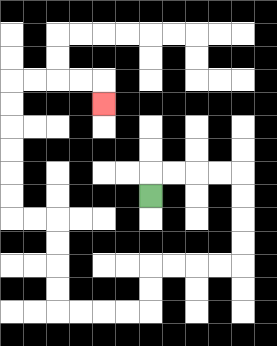{'start': '[6, 8]', 'end': '[4, 4]', 'path_directions': 'U,R,R,R,R,D,D,D,D,L,L,L,L,D,D,L,L,L,L,U,U,U,U,L,L,U,U,U,U,U,U,R,R,R,R,D', 'path_coordinates': '[[6, 8], [6, 7], [7, 7], [8, 7], [9, 7], [10, 7], [10, 8], [10, 9], [10, 10], [10, 11], [9, 11], [8, 11], [7, 11], [6, 11], [6, 12], [6, 13], [5, 13], [4, 13], [3, 13], [2, 13], [2, 12], [2, 11], [2, 10], [2, 9], [1, 9], [0, 9], [0, 8], [0, 7], [0, 6], [0, 5], [0, 4], [0, 3], [1, 3], [2, 3], [3, 3], [4, 3], [4, 4]]'}